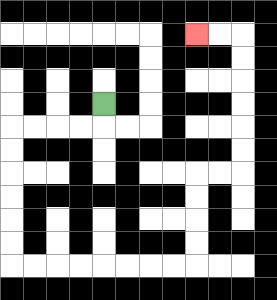{'start': '[4, 4]', 'end': '[8, 1]', 'path_directions': 'D,L,L,L,L,D,D,D,D,D,D,R,R,R,R,R,R,R,R,U,U,U,U,R,R,U,U,U,U,U,U,L,L', 'path_coordinates': '[[4, 4], [4, 5], [3, 5], [2, 5], [1, 5], [0, 5], [0, 6], [0, 7], [0, 8], [0, 9], [0, 10], [0, 11], [1, 11], [2, 11], [3, 11], [4, 11], [5, 11], [6, 11], [7, 11], [8, 11], [8, 10], [8, 9], [8, 8], [8, 7], [9, 7], [10, 7], [10, 6], [10, 5], [10, 4], [10, 3], [10, 2], [10, 1], [9, 1], [8, 1]]'}